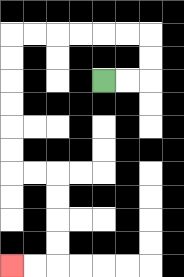{'start': '[4, 3]', 'end': '[0, 11]', 'path_directions': 'R,R,U,U,L,L,L,L,L,L,D,D,D,D,D,D,R,R,D,D,D,D,L,L', 'path_coordinates': '[[4, 3], [5, 3], [6, 3], [6, 2], [6, 1], [5, 1], [4, 1], [3, 1], [2, 1], [1, 1], [0, 1], [0, 2], [0, 3], [0, 4], [0, 5], [0, 6], [0, 7], [1, 7], [2, 7], [2, 8], [2, 9], [2, 10], [2, 11], [1, 11], [0, 11]]'}